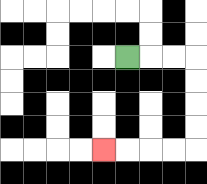{'start': '[5, 2]', 'end': '[4, 6]', 'path_directions': 'R,R,R,D,D,D,D,L,L,L,L', 'path_coordinates': '[[5, 2], [6, 2], [7, 2], [8, 2], [8, 3], [8, 4], [8, 5], [8, 6], [7, 6], [6, 6], [5, 6], [4, 6]]'}